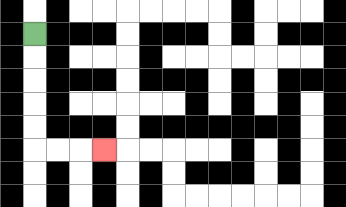{'start': '[1, 1]', 'end': '[4, 6]', 'path_directions': 'D,D,D,D,D,R,R,R', 'path_coordinates': '[[1, 1], [1, 2], [1, 3], [1, 4], [1, 5], [1, 6], [2, 6], [3, 6], [4, 6]]'}